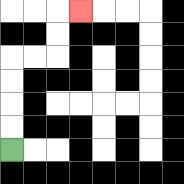{'start': '[0, 6]', 'end': '[3, 0]', 'path_directions': 'U,U,U,U,R,R,U,U,R', 'path_coordinates': '[[0, 6], [0, 5], [0, 4], [0, 3], [0, 2], [1, 2], [2, 2], [2, 1], [2, 0], [3, 0]]'}